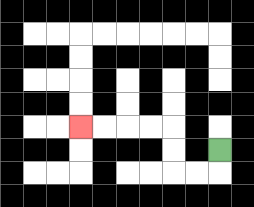{'start': '[9, 6]', 'end': '[3, 5]', 'path_directions': 'D,L,L,U,U,L,L,L,L', 'path_coordinates': '[[9, 6], [9, 7], [8, 7], [7, 7], [7, 6], [7, 5], [6, 5], [5, 5], [4, 5], [3, 5]]'}